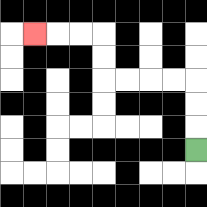{'start': '[8, 6]', 'end': '[1, 1]', 'path_directions': 'U,U,U,L,L,L,L,U,U,L,L,L', 'path_coordinates': '[[8, 6], [8, 5], [8, 4], [8, 3], [7, 3], [6, 3], [5, 3], [4, 3], [4, 2], [4, 1], [3, 1], [2, 1], [1, 1]]'}